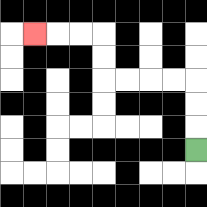{'start': '[8, 6]', 'end': '[1, 1]', 'path_directions': 'U,U,U,L,L,L,L,U,U,L,L,L', 'path_coordinates': '[[8, 6], [8, 5], [8, 4], [8, 3], [7, 3], [6, 3], [5, 3], [4, 3], [4, 2], [4, 1], [3, 1], [2, 1], [1, 1]]'}